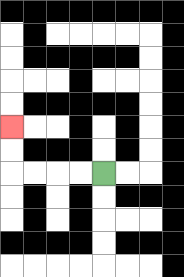{'start': '[4, 7]', 'end': '[0, 5]', 'path_directions': 'L,L,L,L,U,U', 'path_coordinates': '[[4, 7], [3, 7], [2, 7], [1, 7], [0, 7], [0, 6], [0, 5]]'}